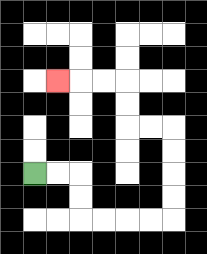{'start': '[1, 7]', 'end': '[2, 3]', 'path_directions': 'R,R,D,D,R,R,R,R,U,U,U,U,L,L,U,U,L,L,L', 'path_coordinates': '[[1, 7], [2, 7], [3, 7], [3, 8], [3, 9], [4, 9], [5, 9], [6, 9], [7, 9], [7, 8], [7, 7], [7, 6], [7, 5], [6, 5], [5, 5], [5, 4], [5, 3], [4, 3], [3, 3], [2, 3]]'}